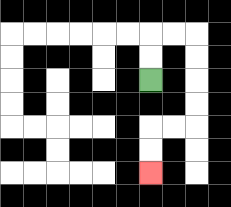{'start': '[6, 3]', 'end': '[6, 7]', 'path_directions': 'U,U,R,R,D,D,D,D,L,L,D,D', 'path_coordinates': '[[6, 3], [6, 2], [6, 1], [7, 1], [8, 1], [8, 2], [8, 3], [8, 4], [8, 5], [7, 5], [6, 5], [6, 6], [6, 7]]'}